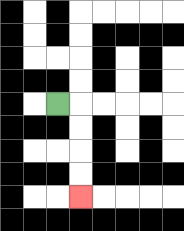{'start': '[2, 4]', 'end': '[3, 8]', 'path_directions': 'R,D,D,D,D', 'path_coordinates': '[[2, 4], [3, 4], [3, 5], [3, 6], [3, 7], [3, 8]]'}